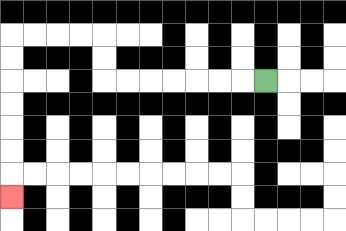{'start': '[11, 3]', 'end': '[0, 8]', 'path_directions': 'L,L,L,L,L,L,L,U,U,L,L,L,L,D,D,D,D,D,D,D', 'path_coordinates': '[[11, 3], [10, 3], [9, 3], [8, 3], [7, 3], [6, 3], [5, 3], [4, 3], [4, 2], [4, 1], [3, 1], [2, 1], [1, 1], [0, 1], [0, 2], [0, 3], [0, 4], [0, 5], [0, 6], [0, 7], [0, 8]]'}